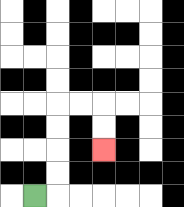{'start': '[1, 8]', 'end': '[4, 6]', 'path_directions': 'R,U,U,U,U,R,R,D,D', 'path_coordinates': '[[1, 8], [2, 8], [2, 7], [2, 6], [2, 5], [2, 4], [3, 4], [4, 4], [4, 5], [4, 6]]'}